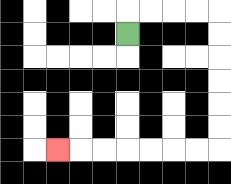{'start': '[5, 1]', 'end': '[2, 6]', 'path_directions': 'U,R,R,R,R,D,D,D,D,D,D,L,L,L,L,L,L,L', 'path_coordinates': '[[5, 1], [5, 0], [6, 0], [7, 0], [8, 0], [9, 0], [9, 1], [9, 2], [9, 3], [9, 4], [9, 5], [9, 6], [8, 6], [7, 6], [6, 6], [5, 6], [4, 6], [3, 6], [2, 6]]'}